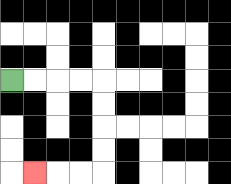{'start': '[0, 3]', 'end': '[1, 7]', 'path_directions': 'R,R,R,R,D,D,D,D,L,L,L', 'path_coordinates': '[[0, 3], [1, 3], [2, 3], [3, 3], [4, 3], [4, 4], [4, 5], [4, 6], [4, 7], [3, 7], [2, 7], [1, 7]]'}